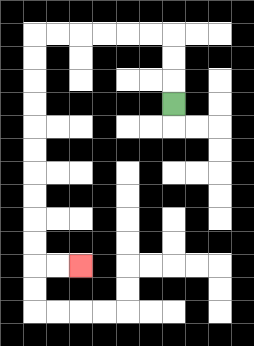{'start': '[7, 4]', 'end': '[3, 11]', 'path_directions': 'U,U,U,L,L,L,L,L,L,D,D,D,D,D,D,D,D,D,D,R,R', 'path_coordinates': '[[7, 4], [7, 3], [7, 2], [7, 1], [6, 1], [5, 1], [4, 1], [3, 1], [2, 1], [1, 1], [1, 2], [1, 3], [1, 4], [1, 5], [1, 6], [1, 7], [1, 8], [1, 9], [1, 10], [1, 11], [2, 11], [3, 11]]'}